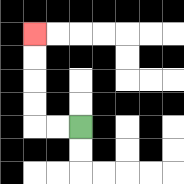{'start': '[3, 5]', 'end': '[1, 1]', 'path_directions': 'L,L,U,U,U,U', 'path_coordinates': '[[3, 5], [2, 5], [1, 5], [1, 4], [1, 3], [1, 2], [1, 1]]'}